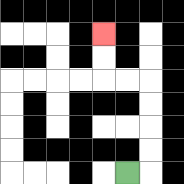{'start': '[5, 7]', 'end': '[4, 1]', 'path_directions': 'R,U,U,U,U,L,L,U,U', 'path_coordinates': '[[5, 7], [6, 7], [6, 6], [6, 5], [6, 4], [6, 3], [5, 3], [4, 3], [4, 2], [4, 1]]'}